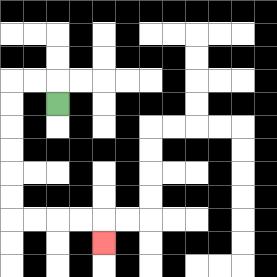{'start': '[2, 4]', 'end': '[4, 10]', 'path_directions': 'U,L,L,D,D,D,D,D,D,R,R,R,R,D', 'path_coordinates': '[[2, 4], [2, 3], [1, 3], [0, 3], [0, 4], [0, 5], [0, 6], [0, 7], [0, 8], [0, 9], [1, 9], [2, 9], [3, 9], [4, 9], [4, 10]]'}